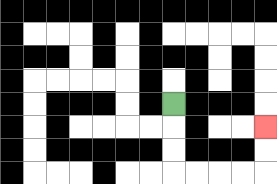{'start': '[7, 4]', 'end': '[11, 5]', 'path_directions': 'D,D,D,R,R,R,R,U,U', 'path_coordinates': '[[7, 4], [7, 5], [7, 6], [7, 7], [8, 7], [9, 7], [10, 7], [11, 7], [11, 6], [11, 5]]'}